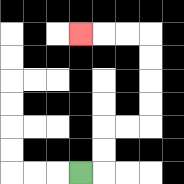{'start': '[3, 7]', 'end': '[3, 1]', 'path_directions': 'R,U,U,R,R,U,U,U,U,L,L,L', 'path_coordinates': '[[3, 7], [4, 7], [4, 6], [4, 5], [5, 5], [6, 5], [6, 4], [6, 3], [6, 2], [6, 1], [5, 1], [4, 1], [3, 1]]'}